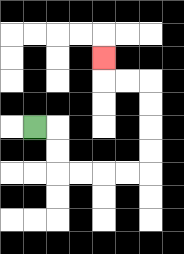{'start': '[1, 5]', 'end': '[4, 2]', 'path_directions': 'R,D,D,R,R,R,R,U,U,U,U,L,L,U', 'path_coordinates': '[[1, 5], [2, 5], [2, 6], [2, 7], [3, 7], [4, 7], [5, 7], [6, 7], [6, 6], [6, 5], [6, 4], [6, 3], [5, 3], [4, 3], [4, 2]]'}